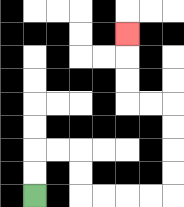{'start': '[1, 8]', 'end': '[5, 1]', 'path_directions': 'U,U,R,R,D,D,R,R,R,R,U,U,U,U,L,L,U,U,U', 'path_coordinates': '[[1, 8], [1, 7], [1, 6], [2, 6], [3, 6], [3, 7], [3, 8], [4, 8], [5, 8], [6, 8], [7, 8], [7, 7], [7, 6], [7, 5], [7, 4], [6, 4], [5, 4], [5, 3], [5, 2], [5, 1]]'}